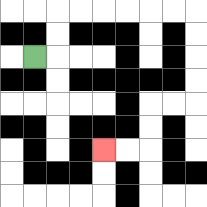{'start': '[1, 2]', 'end': '[4, 6]', 'path_directions': 'R,U,U,R,R,R,R,R,R,D,D,D,D,L,L,D,D,L,L', 'path_coordinates': '[[1, 2], [2, 2], [2, 1], [2, 0], [3, 0], [4, 0], [5, 0], [6, 0], [7, 0], [8, 0], [8, 1], [8, 2], [8, 3], [8, 4], [7, 4], [6, 4], [6, 5], [6, 6], [5, 6], [4, 6]]'}